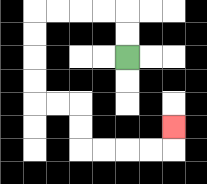{'start': '[5, 2]', 'end': '[7, 5]', 'path_directions': 'U,U,L,L,L,L,D,D,D,D,R,R,D,D,R,R,R,R,U', 'path_coordinates': '[[5, 2], [5, 1], [5, 0], [4, 0], [3, 0], [2, 0], [1, 0], [1, 1], [1, 2], [1, 3], [1, 4], [2, 4], [3, 4], [3, 5], [3, 6], [4, 6], [5, 6], [6, 6], [7, 6], [7, 5]]'}